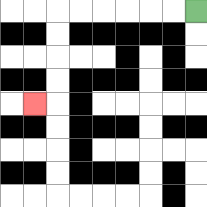{'start': '[8, 0]', 'end': '[1, 4]', 'path_directions': 'L,L,L,L,L,L,D,D,D,D,L', 'path_coordinates': '[[8, 0], [7, 0], [6, 0], [5, 0], [4, 0], [3, 0], [2, 0], [2, 1], [2, 2], [2, 3], [2, 4], [1, 4]]'}